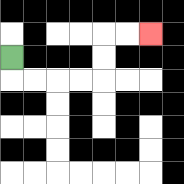{'start': '[0, 2]', 'end': '[6, 1]', 'path_directions': 'D,R,R,R,R,U,U,R,R', 'path_coordinates': '[[0, 2], [0, 3], [1, 3], [2, 3], [3, 3], [4, 3], [4, 2], [4, 1], [5, 1], [6, 1]]'}